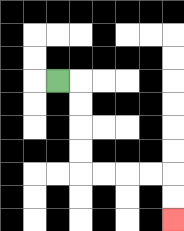{'start': '[2, 3]', 'end': '[7, 9]', 'path_directions': 'R,D,D,D,D,R,R,R,R,D,D', 'path_coordinates': '[[2, 3], [3, 3], [3, 4], [3, 5], [3, 6], [3, 7], [4, 7], [5, 7], [6, 7], [7, 7], [7, 8], [7, 9]]'}